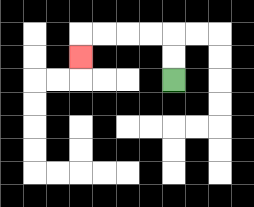{'start': '[7, 3]', 'end': '[3, 2]', 'path_directions': 'U,U,L,L,L,L,D', 'path_coordinates': '[[7, 3], [7, 2], [7, 1], [6, 1], [5, 1], [4, 1], [3, 1], [3, 2]]'}